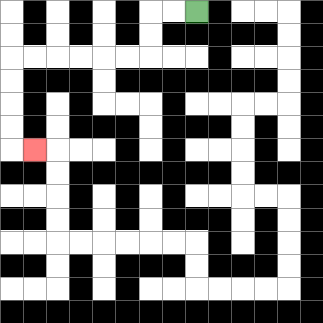{'start': '[8, 0]', 'end': '[1, 6]', 'path_directions': 'L,L,D,D,L,L,L,L,L,L,D,D,D,D,R', 'path_coordinates': '[[8, 0], [7, 0], [6, 0], [6, 1], [6, 2], [5, 2], [4, 2], [3, 2], [2, 2], [1, 2], [0, 2], [0, 3], [0, 4], [0, 5], [0, 6], [1, 6]]'}